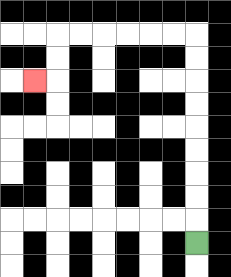{'start': '[8, 10]', 'end': '[1, 3]', 'path_directions': 'U,U,U,U,U,U,U,U,U,L,L,L,L,L,L,D,D,L', 'path_coordinates': '[[8, 10], [8, 9], [8, 8], [8, 7], [8, 6], [8, 5], [8, 4], [8, 3], [8, 2], [8, 1], [7, 1], [6, 1], [5, 1], [4, 1], [3, 1], [2, 1], [2, 2], [2, 3], [1, 3]]'}